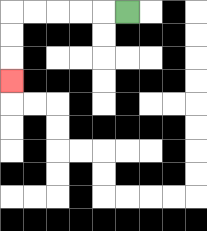{'start': '[5, 0]', 'end': '[0, 3]', 'path_directions': 'L,L,L,L,L,D,D,D', 'path_coordinates': '[[5, 0], [4, 0], [3, 0], [2, 0], [1, 0], [0, 0], [0, 1], [0, 2], [0, 3]]'}